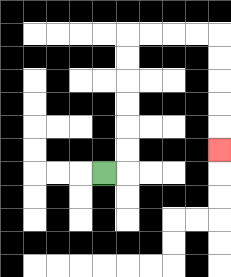{'start': '[4, 7]', 'end': '[9, 6]', 'path_directions': 'R,U,U,U,U,U,U,R,R,R,R,D,D,D,D,D', 'path_coordinates': '[[4, 7], [5, 7], [5, 6], [5, 5], [5, 4], [5, 3], [5, 2], [5, 1], [6, 1], [7, 1], [8, 1], [9, 1], [9, 2], [9, 3], [9, 4], [9, 5], [9, 6]]'}